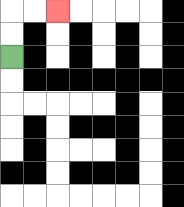{'start': '[0, 2]', 'end': '[2, 0]', 'path_directions': 'U,U,R,R', 'path_coordinates': '[[0, 2], [0, 1], [0, 0], [1, 0], [2, 0]]'}